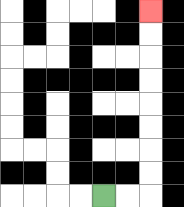{'start': '[4, 8]', 'end': '[6, 0]', 'path_directions': 'R,R,U,U,U,U,U,U,U,U', 'path_coordinates': '[[4, 8], [5, 8], [6, 8], [6, 7], [6, 6], [6, 5], [6, 4], [6, 3], [6, 2], [6, 1], [6, 0]]'}